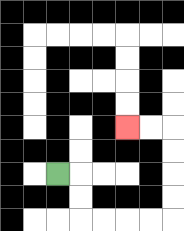{'start': '[2, 7]', 'end': '[5, 5]', 'path_directions': 'R,D,D,R,R,R,R,U,U,U,U,L,L', 'path_coordinates': '[[2, 7], [3, 7], [3, 8], [3, 9], [4, 9], [5, 9], [6, 9], [7, 9], [7, 8], [7, 7], [7, 6], [7, 5], [6, 5], [5, 5]]'}